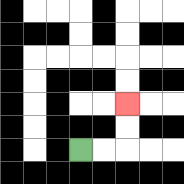{'start': '[3, 6]', 'end': '[5, 4]', 'path_directions': 'R,R,U,U', 'path_coordinates': '[[3, 6], [4, 6], [5, 6], [5, 5], [5, 4]]'}